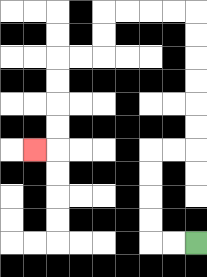{'start': '[8, 10]', 'end': '[1, 6]', 'path_directions': 'L,L,U,U,U,U,R,R,U,U,U,U,U,U,L,L,L,L,D,D,L,L,D,D,D,D,L', 'path_coordinates': '[[8, 10], [7, 10], [6, 10], [6, 9], [6, 8], [6, 7], [6, 6], [7, 6], [8, 6], [8, 5], [8, 4], [8, 3], [8, 2], [8, 1], [8, 0], [7, 0], [6, 0], [5, 0], [4, 0], [4, 1], [4, 2], [3, 2], [2, 2], [2, 3], [2, 4], [2, 5], [2, 6], [1, 6]]'}